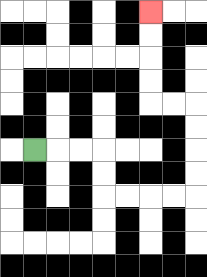{'start': '[1, 6]', 'end': '[6, 0]', 'path_directions': 'R,R,R,D,D,R,R,R,R,U,U,U,U,L,L,U,U,U,U', 'path_coordinates': '[[1, 6], [2, 6], [3, 6], [4, 6], [4, 7], [4, 8], [5, 8], [6, 8], [7, 8], [8, 8], [8, 7], [8, 6], [8, 5], [8, 4], [7, 4], [6, 4], [6, 3], [6, 2], [6, 1], [6, 0]]'}